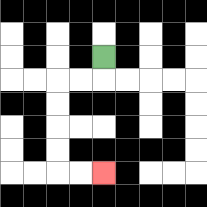{'start': '[4, 2]', 'end': '[4, 7]', 'path_directions': 'D,L,L,D,D,D,D,R,R', 'path_coordinates': '[[4, 2], [4, 3], [3, 3], [2, 3], [2, 4], [2, 5], [2, 6], [2, 7], [3, 7], [4, 7]]'}